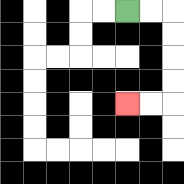{'start': '[5, 0]', 'end': '[5, 4]', 'path_directions': 'R,R,D,D,D,D,L,L', 'path_coordinates': '[[5, 0], [6, 0], [7, 0], [7, 1], [7, 2], [7, 3], [7, 4], [6, 4], [5, 4]]'}